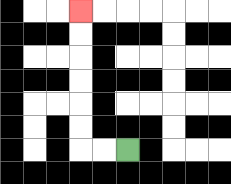{'start': '[5, 6]', 'end': '[3, 0]', 'path_directions': 'L,L,U,U,U,U,U,U', 'path_coordinates': '[[5, 6], [4, 6], [3, 6], [3, 5], [3, 4], [3, 3], [3, 2], [3, 1], [3, 0]]'}